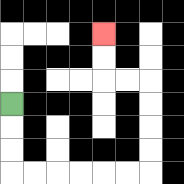{'start': '[0, 4]', 'end': '[4, 1]', 'path_directions': 'D,D,D,R,R,R,R,R,R,U,U,U,U,L,L,U,U', 'path_coordinates': '[[0, 4], [0, 5], [0, 6], [0, 7], [1, 7], [2, 7], [3, 7], [4, 7], [5, 7], [6, 7], [6, 6], [6, 5], [6, 4], [6, 3], [5, 3], [4, 3], [4, 2], [4, 1]]'}